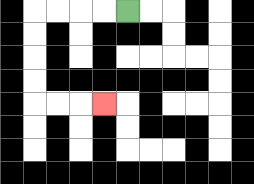{'start': '[5, 0]', 'end': '[4, 4]', 'path_directions': 'L,L,L,L,D,D,D,D,R,R,R', 'path_coordinates': '[[5, 0], [4, 0], [3, 0], [2, 0], [1, 0], [1, 1], [1, 2], [1, 3], [1, 4], [2, 4], [3, 4], [4, 4]]'}